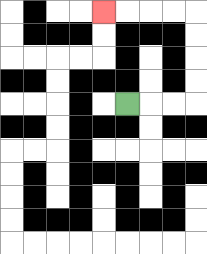{'start': '[5, 4]', 'end': '[4, 0]', 'path_directions': 'R,R,R,U,U,U,U,L,L,L,L', 'path_coordinates': '[[5, 4], [6, 4], [7, 4], [8, 4], [8, 3], [8, 2], [8, 1], [8, 0], [7, 0], [6, 0], [5, 0], [4, 0]]'}